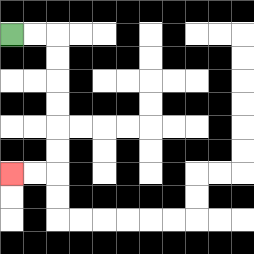{'start': '[0, 1]', 'end': '[0, 7]', 'path_directions': 'R,R,D,D,D,D,D,D,L,L', 'path_coordinates': '[[0, 1], [1, 1], [2, 1], [2, 2], [2, 3], [2, 4], [2, 5], [2, 6], [2, 7], [1, 7], [0, 7]]'}